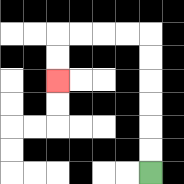{'start': '[6, 7]', 'end': '[2, 3]', 'path_directions': 'U,U,U,U,U,U,L,L,L,L,D,D', 'path_coordinates': '[[6, 7], [6, 6], [6, 5], [6, 4], [6, 3], [6, 2], [6, 1], [5, 1], [4, 1], [3, 1], [2, 1], [2, 2], [2, 3]]'}